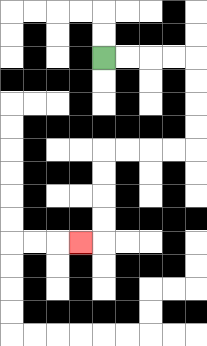{'start': '[4, 2]', 'end': '[3, 10]', 'path_directions': 'R,R,R,R,D,D,D,D,L,L,L,L,D,D,D,D,L', 'path_coordinates': '[[4, 2], [5, 2], [6, 2], [7, 2], [8, 2], [8, 3], [8, 4], [8, 5], [8, 6], [7, 6], [6, 6], [5, 6], [4, 6], [4, 7], [4, 8], [4, 9], [4, 10], [3, 10]]'}